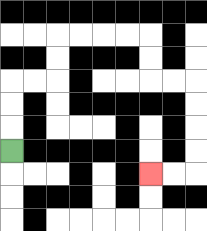{'start': '[0, 6]', 'end': '[6, 7]', 'path_directions': 'U,U,U,R,R,U,U,R,R,R,R,D,D,R,R,D,D,D,D,L,L', 'path_coordinates': '[[0, 6], [0, 5], [0, 4], [0, 3], [1, 3], [2, 3], [2, 2], [2, 1], [3, 1], [4, 1], [5, 1], [6, 1], [6, 2], [6, 3], [7, 3], [8, 3], [8, 4], [8, 5], [8, 6], [8, 7], [7, 7], [6, 7]]'}